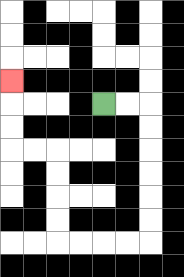{'start': '[4, 4]', 'end': '[0, 3]', 'path_directions': 'R,R,D,D,D,D,D,D,L,L,L,L,U,U,U,U,L,L,U,U,U', 'path_coordinates': '[[4, 4], [5, 4], [6, 4], [6, 5], [6, 6], [6, 7], [6, 8], [6, 9], [6, 10], [5, 10], [4, 10], [3, 10], [2, 10], [2, 9], [2, 8], [2, 7], [2, 6], [1, 6], [0, 6], [0, 5], [0, 4], [0, 3]]'}